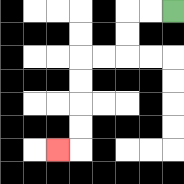{'start': '[7, 0]', 'end': '[2, 6]', 'path_directions': 'L,L,D,D,L,L,D,D,D,D,L', 'path_coordinates': '[[7, 0], [6, 0], [5, 0], [5, 1], [5, 2], [4, 2], [3, 2], [3, 3], [3, 4], [3, 5], [3, 6], [2, 6]]'}